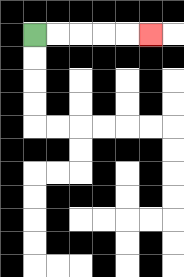{'start': '[1, 1]', 'end': '[6, 1]', 'path_directions': 'R,R,R,R,R', 'path_coordinates': '[[1, 1], [2, 1], [3, 1], [4, 1], [5, 1], [6, 1]]'}